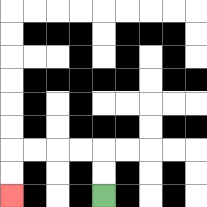{'start': '[4, 8]', 'end': '[0, 8]', 'path_directions': 'U,U,L,L,L,L,D,D', 'path_coordinates': '[[4, 8], [4, 7], [4, 6], [3, 6], [2, 6], [1, 6], [0, 6], [0, 7], [0, 8]]'}